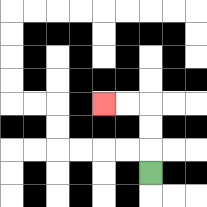{'start': '[6, 7]', 'end': '[4, 4]', 'path_directions': 'U,U,U,L,L', 'path_coordinates': '[[6, 7], [6, 6], [6, 5], [6, 4], [5, 4], [4, 4]]'}